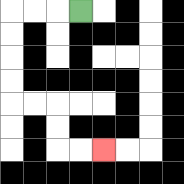{'start': '[3, 0]', 'end': '[4, 6]', 'path_directions': 'L,L,L,D,D,D,D,R,R,D,D,R,R', 'path_coordinates': '[[3, 0], [2, 0], [1, 0], [0, 0], [0, 1], [0, 2], [0, 3], [0, 4], [1, 4], [2, 4], [2, 5], [2, 6], [3, 6], [4, 6]]'}